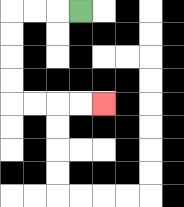{'start': '[3, 0]', 'end': '[4, 4]', 'path_directions': 'L,L,L,D,D,D,D,R,R,R,R', 'path_coordinates': '[[3, 0], [2, 0], [1, 0], [0, 0], [0, 1], [0, 2], [0, 3], [0, 4], [1, 4], [2, 4], [3, 4], [4, 4]]'}